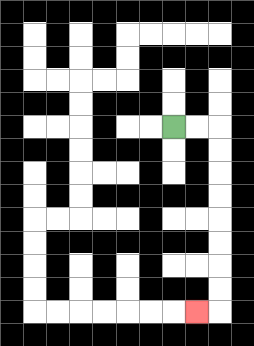{'start': '[7, 5]', 'end': '[8, 13]', 'path_directions': 'R,R,D,D,D,D,D,D,D,D,L', 'path_coordinates': '[[7, 5], [8, 5], [9, 5], [9, 6], [9, 7], [9, 8], [9, 9], [9, 10], [9, 11], [9, 12], [9, 13], [8, 13]]'}